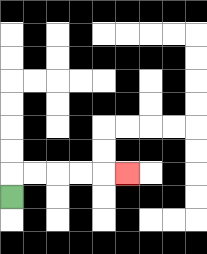{'start': '[0, 8]', 'end': '[5, 7]', 'path_directions': 'U,R,R,R,R,R', 'path_coordinates': '[[0, 8], [0, 7], [1, 7], [2, 7], [3, 7], [4, 7], [5, 7]]'}